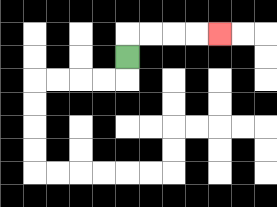{'start': '[5, 2]', 'end': '[9, 1]', 'path_directions': 'U,R,R,R,R', 'path_coordinates': '[[5, 2], [5, 1], [6, 1], [7, 1], [8, 1], [9, 1]]'}